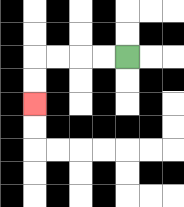{'start': '[5, 2]', 'end': '[1, 4]', 'path_directions': 'L,L,L,L,D,D', 'path_coordinates': '[[5, 2], [4, 2], [3, 2], [2, 2], [1, 2], [1, 3], [1, 4]]'}